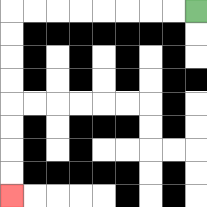{'start': '[8, 0]', 'end': '[0, 8]', 'path_directions': 'L,L,L,L,L,L,L,L,D,D,D,D,D,D,D,D', 'path_coordinates': '[[8, 0], [7, 0], [6, 0], [5, 0], [4, 0], [3, 0], [2, 0], [1, 0], [0, 0], [0, 1], [0, 2], [0, 3], [0, 4], [0, 5], [0, 6], [0, 7], [0, 8]]'}